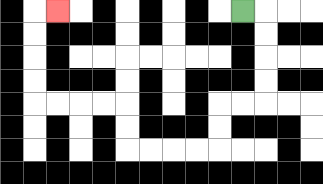{'start': '[10, 0]', 'end': '[2, 0]', 'path_directions': 'R,D,D,D,D,L,L,D,D,L,L,L,L,U,U,L,L,L,L,U,U,U,U,R', 'path_coordinates': '[[10, 0], [11, 0], [11, 1], [11, 2], [11, 3], [11, 4], [10, 4], [9, 4], [9, 5], [9, 6], [8, 6], [7, 6], [6, 6], [5, 6], [5, 5], [5, 4], [4, 4], [3, 4], [2, 4], [1, 4], [1, 3], [1, 2], [1, 1], [1, 0], [2, 0]]'}